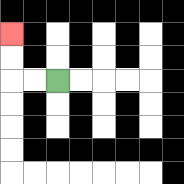{'start': '[2, 3]', 'end': '[0, 1]', 'path_directions': 'L,L,U,U', 'path_coordinates': '[[2, 3], [1, 3], [0, 3], [0, 2], [0, 1]]'}